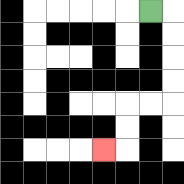{'start': '[6, 0]', 'end': '[4, 6]', 'path_directions': 'R,D,D,D,D,L,L,D,D,L', 'path_coordinates': '[[6, 0], [7, 0], [7, 1], [7, 2], [7, 3], [7, 4], [6, 4], [5, 4], [5, 5], [5, 6], [4, 6]]'}